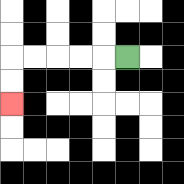{'start': '[5, 2]', 'end': '[0, 4]', 'path_directions': 'L,L,L,L,L,D,D', 'path_coordinates': '[[5, 2], [4, 2], [3, 2], [2, 2], [1, 2], [0, 2], [0, 3], [0, 4]]'}